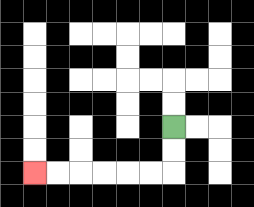{'start': '[7, 5]', 'end': '[1, 7]', 'path_directions': 'D,D,L,L,L,L,L,L', 'path_coordinates': '[[7, 5], [7, 6], [7, 7], [6, 7], [5, 7], [4, 7], [3, 7], [2, 7], [1, 7]]'}